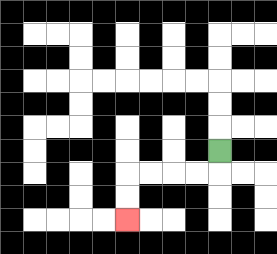{'start': '[9, 6]', 'end': '[5, 9]', 'path_directions': 'D,L,L,L,L,D,D', 'path_coordinates': '[[9, 6], [9, 7], [8, 7], [7, 7], [6, 7], [5, 7], [5, 8], [5, 9]]'}